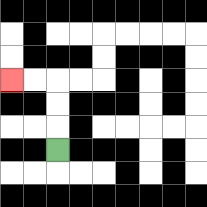{'start': '[2, 6]', 'end': '[0, 3]', 'path_directions': 'U,U,U,L,L', 'path_coordinates': '[[2, 6], [2, 5], [2, 4], [2, 3], [1, 3], [0, 3]]'}